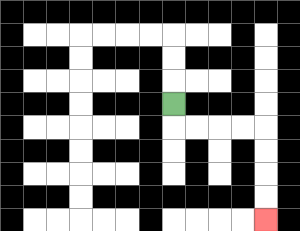{'start': '[7, 4]', 'end': '[11, 9]', 'path_directions': 'D,R,R,R,R,D,D,D,D', 'path_coordinates': '[[7, 4], [7, 5], [8, 5], [9, 5], [10, 5], [11, 5], [11, 6], [11, 7], [11, 8], [11, 9]]'}